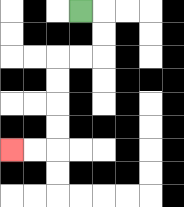{'start': '[3, 0]', 'end': '[0, 6]', 'path_directions': 'R,D,D,L,L,D,D,D,D,L,L', 'path_coordinates': '[[3, 0], [4, 0], [4, 1], [4, 2], [3, 2], [2, 2], [2, 3], [2, 4], [2, 5], [2, 6], [1, 6], [0, 6]]'}